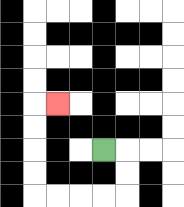{'start': '[4, 6]', 'end': '[2, 4]', 'path_directions': 'R,D,D,L,L,L,L,U,U,U,U,R', 'path_coordinates': '[[4, 6], [5, 6], [5, 7], [5, 8], [4, 8], [3, 8], [2, 8], [1, 8], [1, 7], [1, 6], [1, 5], [1, 4], [2, 4]]'}